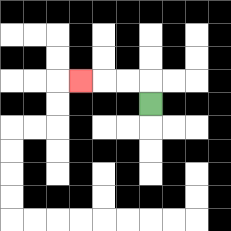{'start': '[6, 4]', 'end': '[3, 3]', 'path_directions': 'U,L,L,L', 'path_coordinates': '[[6, 4], [6, 3], [5, 3], [4, 3], [3, 3]]'}